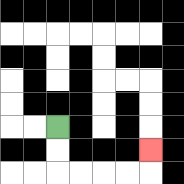{'start': '[2, 5]', 'end': '[6, 6]', 'path_directions': 'D,D,R,R,R,R,U', 'path_coordinates': '[[2, 5], [2, 6], [2, 7], [3, 7], [4, 7], [5, 7], [6, 7], [6, 6]]'}